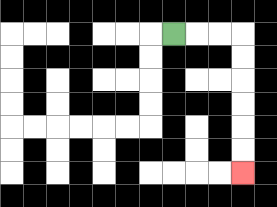{'start': '[7, 1]', 'end': '[10, 7]', 'path_directions': 'R,R,R,D,D,D,D,D,D', 'path_coordinates': '[[7, 1], [8, 1], [9, 1], [10, 1], [10, 2], [10, 3], [10, 4], [10, 5], [10, 6], [10, 7]]'}